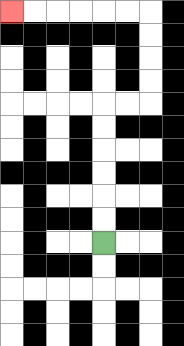{'start': '[4, 10]', 'end': '[0, 0]', 'path_directions': 'U,U,U,U,U,U,R,R,U,U,U,U,L,L,L,L,L,L', 'path_coordinates': '[[4, 10], [4, 9], [4, 8], [4, 7], [4, 6], [4, 5], [4, 4], [5, 4], [6, 4], [6, 3], [6, 2], [6, 1], [6, 0], [5, 0], [4, 0], [3, 0], [2, 0], [1, 0], [0, 0]]'}